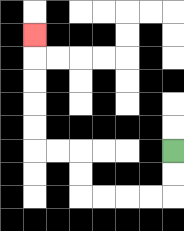{'start': '[7, 6]', 'end': '[1, 1]', 'path_directions': 'D,D,L,L,L,L,U,U,L,L,U,U,U,U,U', 'path_coordinates': '[[7, 6], [7, 7], [7, 8], [6, 8], [5, 8], [4, 8], [3, 8], [3, 7], [3, 6], [2, 6], [1, 6], [1, 5], [1, 4], [1, 3], [1, 2], [1, 1]]'}